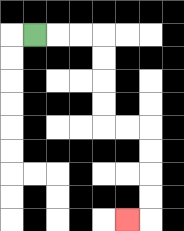{'start': '[1, 1]', 'end': '[5, 9]', 'path_directions': 'R,R,R,D,D,D,D,R,R,D,D,D,D,L', 'path_coordinates': '[[1, 1], [2, 1], [3, 1], [4, 1], [4, 2], [4, 3], [4, 4], [4, 5], [5, 5], [6, 5], [6, 6], [6, 7], [6, 8], [6, 9], [5, 9]]'}